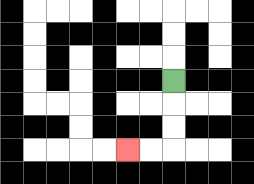{'start': '[7, 3]', 'end': '[5, 6]', 'path_directions': 'D,D,D,L,L', 'path_coordinates': '[[7, 3], [7, 4], [7, 5], [7, 6], [6, 6], [5, 6]]'}